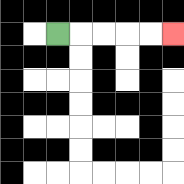{'start': '[2, 1]', 'end': '[7, 1]', 'path_directions': 'R,R,R,R,R', 'path_coordinates': '[[2, 1], [3, 1], [4, 1], [5, 1], [6, 1], [7, 1]]'}